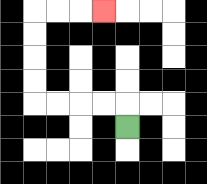{'start': '[5, 5]', 'end': '[4, 0]', 'path_directions': 'U,L,L,L,L,U,U,U,U,R,R,R', 'path_coordinates': '[[5, 5], [5, 4], [4, 4], [3, 4], [2, 4], [1, 4], [1, 3], [1, 2], [1, 1], [1, 0], [2, 0], [3, 0], [4, 0]]'}